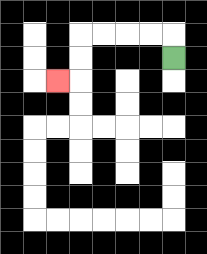{'start': '[7, 2]', 'end': '[2, 3]', 'path_directions': 'U,L,L,L,L,D,D,L', 'path_coordinates': '[[7, 2], [7, 1], [6, 1], [5, 1], [4, 1], [3, 1], [3, 2], [3, 3], [2, 3]]'}